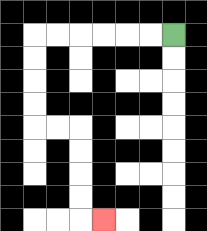{'start': '[7, 1]', 'end': '[4, 9]', 'path_directions': 'L,L,L,L,L,L,D,D,D,D,R,R,D,D,D,D,R', 'path_coordinates': '[[7, 1], [6, 1], [5, 1], [4, 1], [3, 1], [2, 1], [1, 1], [1, 2], [1, 3], [1, 4], [1, 5], [2, 5], [3, 5], [3, 6], [3, 7], [3, 8], [3, 9], [4, 9]]'}